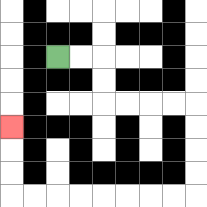{'start': '[2, 2]', 'end': '[0, 5]', 'path_directions': 'R,R,D,D,R,R,R,R,D,D,D,D,L,L,L,L,L,L,L,L,U,U,U', 'path_coordinates': '[[2, 2], [3, 2], [4, 2], [4, 3], [4, 4], [5, 4], [6, 4], [7, 4], [8, 4], [8, 5], [8, 6], [8, 7], [8, 8], [7, 8], [6, 8], [5, 8], [4, 8], [3, 8], [2, 8], [1, 8], [0, 8], [0, 7], [0, 6], [0, 5]]'}